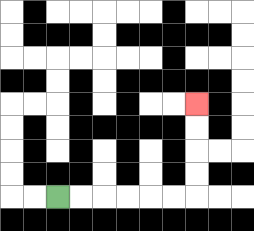{'start': '[2, 8]', 'end': '[8, 4]', 'path_directions': 'R,R,R,R,R,R,U,U,U,U', 'path_coordinates': '[[2, 8], [3, 8], [4, 8], [5, 8], [6, 8], [7, 8], [8, 8], [8, 7], [8, 6], [8, 5], [8, 4]]'}